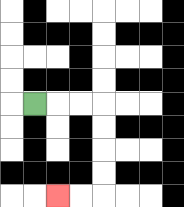{'start': '[1, 4]', 'end': '[2, 8]', 'path_directions': 'R,R,R,D,D,D,D,L,L', 'path_coordinates': '[[1, 4], [2, 4], [3, 4], [4, 4], [4, 5], [4, 6], [4, 7], [4, 8], [3, 8], [2, 8]]'}